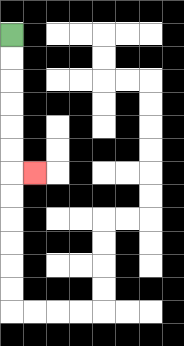{'start': '[0, 1]', 'end': '[1, 7]', 'path_directions': 'D,D,D,D,D,D,R', 'path_coordinates': '[[0, 1], [0, 2], [0, 3], [0, 4], [0, 5], [0, 6], [0, 7], [1, 7]]'}